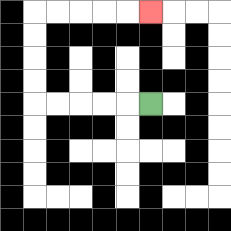{'start': '[6, 4]', 'end': '[6, 0]', 'path_directions': 'L,L,L,L,L,U,U,U,U,R,R,R,R,R', 'path_coordinates': '[[6, 4], [5, 4], [4, 4], [3, 4], [2, 4], [1, 4], [1, 3], [1, 2], [1, 1], [1, 0], [2, 0], [3, 0], [4, 0], [5, 0], [6, 0]]'}